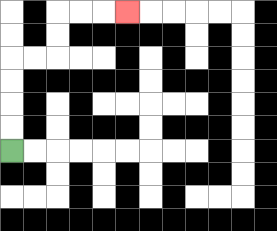{'start': '[0, 6]', 'end': '[5, 0]', 'path_directions': 'U,U,U,U,R,R,U,U,R,R,R', 'path_coordinates': '[[0, 6], [0, 5], [0, 4], [0, 3], [0, 2], [1, 2], [2, 2], [2, 1], [2, 0], [3, 0], [4, 0], [5, 0]]'}